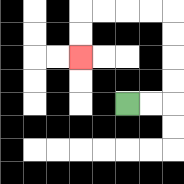{'start': '[5, 4]', 'end': '[3, 2]', 'path_directions': 'R,R,U,U,U,U,L,L,L,L,D,D', 'path_coordinates': '[[5, 4], [6, 4], [7, 4], [7, 3], [7, 2], [7, 1], [7, 0], [6, 0], [5, 0], [4, 0], [3, 0], [3, 1], [3, 2]]'}